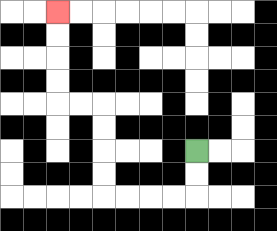{'start': '[8, 6]', 'end': '[2, 0]', 'path_directions': 'D,D,L,L,L,L,U,U,U,U,L,L,U,U,U,U', 'path_coordinates': '[[8, 6], [8, 7], [8, 8], [7, 8], [6, 8], [5, 8], [4, 8], [4, 7], [4, 6], [4, 5], [4, 4], [3, 4], [2, 4], [2, 3], [2, 2], [2, 1], [2, 0]]'}